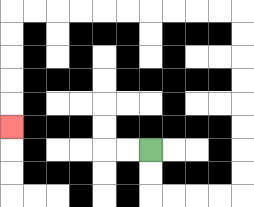{'start': '[6, 6]', 'end': '[0, 5]', 'path_directions': 'D,D,R,R,R,R,U,U,U,U,U,U,U,U,L,L,L,L,L,L,L,L,L,L,D,D,D,D,D', 'path_coordinates': '[[6, 6], [6, 7], [6, 8], [7, 8], [8, 8], [9, 8], [10, 8], [10, 7], [10, 6], [10, 5], [10, 4], [10, 3], [10, 2], [10, 1], [10, 0], [9, 0], [8, 0], [7, 0], [6, 0], [5, 0], [4, 0], [3, 0], [2, 0], [1, 0], [0, 0], [0, 1], [0, 2], [0, 3], [0, 4], [0, 5]]'}